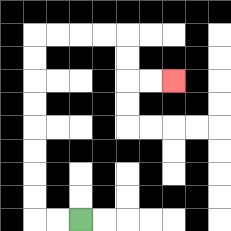{'start': '[3, 9]', 'end': '[7, 3]', 'path_directions': 'L,L,U,U,U,U,U,U,U,U,R,R,R,R,D,D,R,R', 'path_coordinates': '[[3, 9], [2, 9], [1, 9], [1, 8], [1, 7], [1, 6], [1, 5], [1, 4], [1, 3], [1, 2], [1, 1], [2, 1], [3, 1], [4, 1], [5, 1], [5, 2], [5, 3], [6, 3], [7, 3]]'}